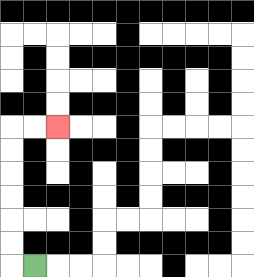{'start': '[1, 11]', 'end': '[2, 5]', 'path_directions': 'L,U,U,U,U,U,U,R,R', 'path_coordinates': '[[1, 11], [0, 11], [0, 10], [0, 9], [0, 8], [0, 7], [0, 6], [0, 5], [1, 5], [2, 5]]'}